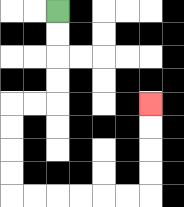{'start': '[2, 0]', 'end': '[6, 4]', 'path_directions': 'D,D,D,D,L,L,D,D,D,D,R,R,R,R,R,R,U,U,U,U', 'path_coordinates': '[[2, 0], [2, 1], [2, 2], [2, 3], [2, 4], [1, 4], [0, 4], [0, 5], [0, 6], [0, 7], [0, 8], [1, 8], [2, 8], [3, 8], [4, 8], [5, 8], [6, 8], [6, 7], [6, 6], [6, 5], [6, 4]]'}